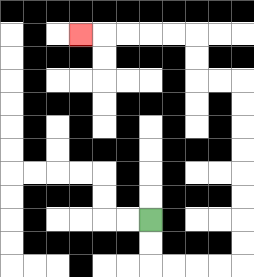{'start': '[6, 9]', 'end': '[3, 1]', 'path_directions': 'D,D,R,R,R,R,U,U,U,U,U,U,U,U,L,L,U,U,L,L,L,L,L', 'path_coordinates': '[[6, 9], [6, 10], [6, 11], [7, 11], [8, 11], [9, 11], [10, 11], [10, 10], [10, 9], [10, 8], [10, 7], [10, 6], [10, 5], [10, 4], [10, 3], [9, 3], [8, 3], [8, 2], [8, 1], [7, 1], [6, 1], [5, 1], [4, 1], [3, 1]]'}